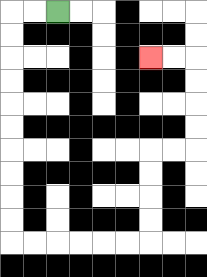{'start': '[2, 0]', 'end': '[6, 2]', 'path_directions': 'L,L,D,D,D,D,D,D,D,D,D,D,R,R,R,R,R,R,U,U,U,U,R,R,U,U,U,U,L,L', 'path_coordinates': '[[2, 0], [1, 0], [0, 0], [0, 1], [0, 2], [0, 3], [0, 4], [0, 5], [0, 6], [0, 7], [0, 8], [0, 9], [0, 10], [1, 10], [2, 10], [3, 10], [4, 10], [5, 10], [6, 10], [6, 9], [6, 8], [6, 7], [6, 6], [7, 6], [8, 6], [8, 5], [8, 4], [8, 3], [8, 2], [7, 2], [6, 2]]'}